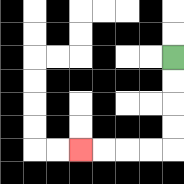{'start': '[7, 2]', 'end': '[3, 6]', 'path_directions': 'D,D,D,D,L,L,L,L', 'path_coordinates': '[[7, 2], [7, 3], [7, 4], [7, 5], [7, 6], [6, 6], [5, 6], [4, 6], [3, 6]]'}